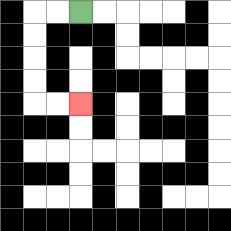{'start': '[3, 0]', 'end': '[3, 4]', 'path_directions': 'L,L,D,D,D,D,R,R', 'path_coordinates': '[[3, 0], [2, 0], [1, 0], [1, 1], [1, 2], [1, 3], [1, 4], [2, 4], [3, 4]]'}